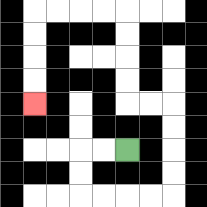{'start': '[5, 6]', 'end': '[1, 4]', 'path_directions': 'L,L,D,D,R,R,R,R,U,U,U,U,L,L,U,U,U,U,L,L,L,L,D,D,D,D', 'path_coordinates': '[[5, 6], [4, 6], [3, 6], [3, 7], [3, 8], [4, 8], [5, 8], [6, 8], [7, 8], [7, 7], [7, 6], [7, 5], [7, 4], [6, 4], [5, 4], [5, 3], [5, 2], [5, 1], [5, 0], [4, 0], [3, 0], [2, 0], [1, 0], [1, 1], [1, 2], [1, 3], [1, 4]]'}